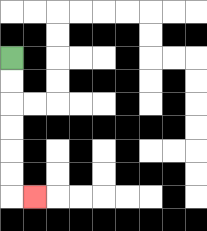{'start': '[0, 2]', 'end': '[1, 8]', 'path_directions': 'D,D,D,D,D,D,R', 'path_coordinates': '[[0, 2], [0, 3], [0, 4], [0, 5], [0, 6], [0, 7], [0, 8], [1, 8]]'}